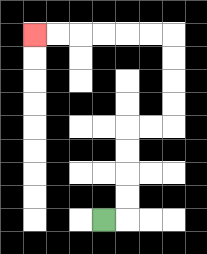{'start': '[4, 9]', 'end': '[1, 1]', 'path_directions': 'R,U,U,U,U,R,R,U,U,U,U,L,L,L,L,L,L', 'path_coordinates': '[[4, 9], [5, 9], [5, 8], [5, 7], [5, 6], [5, 5], [6, 5], [7, 5], [7, 4], [7, 3], [7, 2], [7, 1], [6, 1], [5, 1], [4, 1], [3, 1], [2, 1], [1, 1]]'}